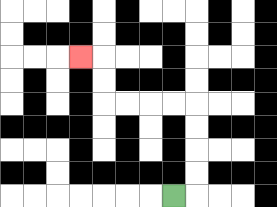{'start': '[7, 8]', 'end': '[3, 2]', 'path_directions': 'R,U,U,U,U,L,L,L,L,U,U,L', 'path_coordinates': '[[7, 8], [8, 8], [8, 7], [8, 6], [8, 5], [8, 4], [7, 4], [6, 4], [5, 4], [4, 4], [4, 3], [4, 2], [3, 2]]'}